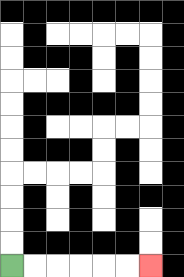{'start': '[0, 11]', 'end': '[6, 11]', 'path_directions': 'R,R,R,R,R,R', 'path_coordinates': '[[0, 11], [1, 11], [2, 11], [3, 11], [4, 11], [5, 11], [6, 11]]'}